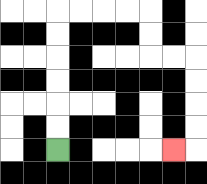{'start': '[2, 6]', 'end': '[7, 6]', 'path_directions': 'U,U,U,U,U,U,R,R,R,R,D,D,R,R,D,D,D,D,L', 'path_coordinates': '[[2, 6], [2, 5], [2, 4], [2, 3], [2, 2], [2, 1], [2, 0], [3, 0], [4, 0], [5, 0], [6, 0], [6, 1], [6, 2], [7, 2], [8, 2], [8, 3], [8, 4], [8, 5], [8, 6], [7, 6]]'}